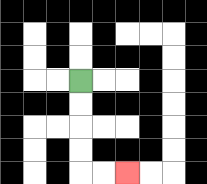{'start': '[3, 3]', 'end': '[5, 7]', 'path_directions': 'D,D,D,D,R,R', 'path_coordinates': '[[3, 3], [3, 4], [3, 5], [3, 6], [3, 7], [4, 7], [5, 7]]'}